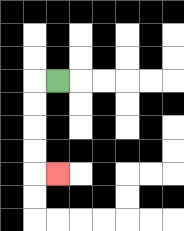{'start': '[2, 3]', 'end': '[2, 7]', 'path_directions': 'L,D,D,D,D,R', 'path_coordinates': '[[2, 3], [1, 3], [1, 4], [1, 5], [1, 6], [1, 7], [2, 7]]'}